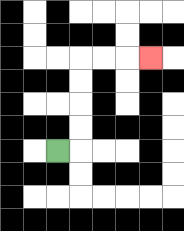{'start': '[2, 6]', 'end': '[6, 2]', 'path_directions': 'R,U,U,U,U,R,R,R', 'path_coordinates': '[[2, 6], [3, 6], [3, 5], [3, 4], [3, 3], [3, 2], [4, 2], [5, 2], [6, 2]]'}